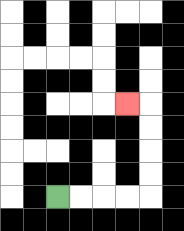{'start': '[2, 8]', 'end': '[5, 4]', 'path_directions': 'R,R,R,R,U,U,U,U,L', 'path_coordinates': '[[2, 8], [3, 8], [4, 8], [5, 8], [6, 8], [6, 7], [6, 6], [6, 5], [6, 4], [5, 4]]'}